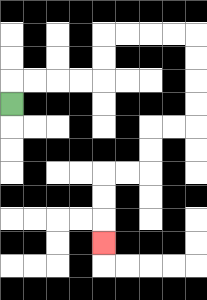{'start': '[0, 4]', 'end': '[4, 10]', 'path_directions': 'U,R,R,R,R,U,U,R,R,R,R,D,D,D,D,L,L,D,D,L,L,D,D,D', 'path_coordinates': '[[0, 4], [0, 3], [1, 3], [2, 3], [3, 3], [4, 3], [4, 2], [4, 1], [5, 1], [6, 1], [7, 1], [8, 1], [8, 2], [8, 3], [8, 4], [8, 5], [7, 5], [6, 5], [6, 6], [6, 7], [5, 7], [4, 7], [4, 8], [4, 9], [4, 10]]'}